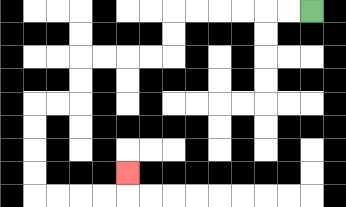{'start': '[13, 0]', 'end': '[5, 7]', 'path_directions': 'L,L,L,L,L,L,D,D,L,L,L,L,D,D,L,L,D,D,D,D,R,R,R,R,U', 'path_coordinates': '[[13, 0], [12, 0], [11, 0], [10, 0], [9, 0], [8, 0], [7, 0], [7, 1], [7, 2], [6, 2], [5, 2], [4, 2], [3, 2], [3, 3], [3, 4], [2, 4], [1, 4], [1, 5], [1, 6], [1, 7], [1, 8], [2, 8], [3, 8], [4, 8], [5, 8], [5, 7]]'}